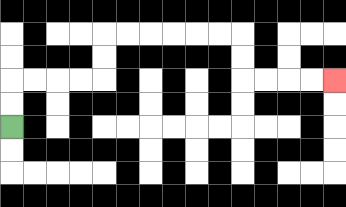{'start': '[0, 5]', 'end': '[14, 3]', 'path_directions': 'U,U,R,R,R,R,U,U,R,R,R,R,R,R,D,D,R,R,R,R', 'path_coordinates': '[[0, 5], [0, 4], [0, 3], [1, 3], [2, 3], [3, 3], [4, 3], [4, 2], [4, 1], [5, 1], [6, 1], [7, 1], [8, 1], [9, 1], [10, 1], [10, 2], [10, 3], [11, 3], [12, 3], [13, 3], [14, 3]]'}